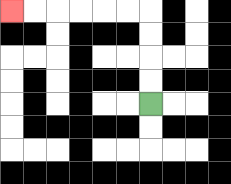{'start': '[6, 4]', 'end': '[0, 0]', 'path_directions': 'U,U,U,U,L,L,L,L,L,L', 'path_coordinates': '[[6, 4], [6, 3], [6, 2], [6, 1], [6, 0], [5, 0], [4, 0], [3, 0], [2, 0], [1, 0], [0, 0]]'}